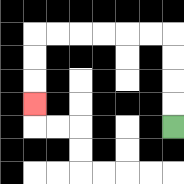{'start': '[7, 5]', 'end': '[1, 4]', 'path_directions': 'U,U,U,U,L,L,L,L,L,L,D,D,D', 'path_coordinates': '[[7, 5], [7, 4], [7, 3], [7, 2], [7, 1], [6, 1], [5, 1], [4, 1], [3, 1], [2, 1], [1, 1], [1, 2], [1, 3], [1, 4]]'}